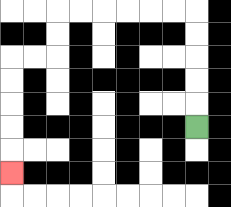{'start': '[8, 5]', 'end': '[0, 7]', 'path_directions': 'U,U,U,U,U,L,L,L,L,L,L,D,D,L,L,D,D,D,D,D', 'path_coordinates': '[[8, 5], [8, 4], [8, 3], [8, 2], [8, 1], [8, 0], [7, 0], [6, 0], [5, 0], [4, 0], [3, 0], [2, 0], [2, 1], [2, 2], [1, 2], [0, 2], [0, 3], [0, 4], [0, 5], [0, 6], [0, 7]]'}